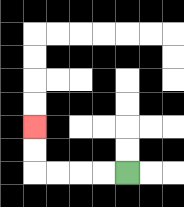{'start': '[5, 7]', 'end': '[1, 5]', 'path_directions': 'L,L,L,L,U,U', 'path_coordinates': '[[5, 7], [4, 7], [3, 7], [2, 7], [1, 7], [1, 6], [1, 5]]'}